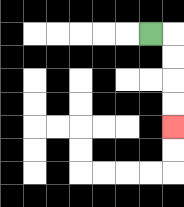{'start': '[6, 1]', 'end': '[7, 5]', 'path_directions': 'R,D,D,D,D', 'path_coordinates': '[[6, 1], [7, 1], [7, 2], [7, 3], [7, 4], [7, 5]]'}